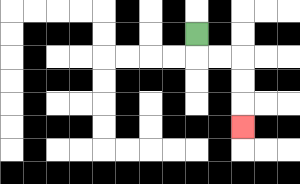{'start': '[8, 1]', 'end': '[10, 5]', 'path_directions': 'D,R,R,D,D,D', 'path_coordinates': '[[8, 1], [8, 2], [9, 2], [10, 2], [10, 3], [10, 4], [10, 5]]'}